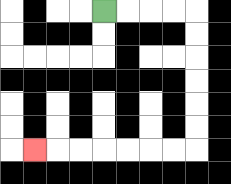{'start': '[4, 0]', 'end': '[1, 6]', 'path_directions': 'R,R,R,R,D,D,D,D,D,D,L,L,L,L,L,L,L', 'path_coordinates': '[[4, 0], [5, 0], [6, 0], [7, 0], [8, 0], [8, 1], [8, 2], [8, 3], [8, 4], [8, 5], [8, 6], [7, 6], [6, 6], [5, 6], [4, 6], [3, 6], [2, 6], [1, 6]]'}